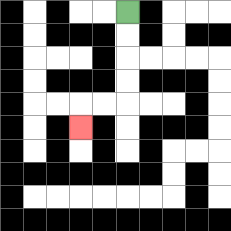{'start': '[5, 0]', 'end': '[3, 5]', 'path_directions': 'D,D,D,D,L,L,D', 'path_coordinates': '[[5, 0], [5, 1], [5, 2], [5, 3], [5, 4], [4, 4], [3, 4], [3, 5]]'}